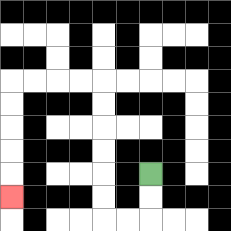{'start': '[6, 7]', 'end': '[0, 8]', 'path_directions': 'D,D,L,L,U,U,U,U,U,U,L,L,L,L,D,D,D,D,D', 'path_coordinates': '[[6, 7], [6, 8], [6, 9], [5, 9], [4, 9], [4, 8], [4, 7], [4, 6], [4, 5], [4, 4], [4, 3], [3, 3], [2, 3], [1, 3], [0, 3], [0, 4], [0, 5], [0, 6], [0, 7], [0, 8]]'}